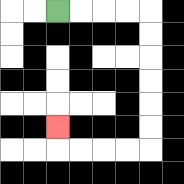{'start': '[2, 0]', 'end': '[2, 5]', 'path_directions': 'R,R,R,R,D,D,D,D,D,D,L,L,L,L,U', 'path_coordinates': '[[2, 0], [3, 0], [4, 0], [5, 0], [6, 0], [6, 1], [6, 2], [6, 3], [6, 4], [6, 5], [6, 6], [5, 6], [4, 6], [3, 6], [2, 6], [2, 5]]'}